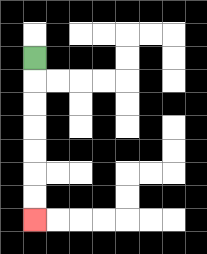{'start': '[1, 2]', 'end': '[1, 9]', 'path_directions': 'D,D,D,D,D,D,D', 'path_coordinates': '[[1, 2], [1, 3], [1, 4], [1, 5], [1, 6], [1, 7], [1, 8], [1, 9]]'}